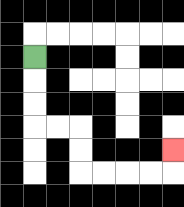{'start': '[1, 2]', 'end': '[7, 6]', 'path_directions': 'D,D,D,R,R,D,D,R,R,R,R,U', 'path_coordinates': '[[1, 2], [1, 3], [1, 4], [1, 5], [2, 5], [3, 5], [3, 6], [3, 7], [4, 7], [5, 7], [6, 7], [7, 7], [7, 6]]'}